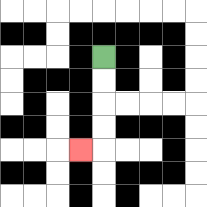{'start': '[4, 2]', 'end': '[3, 6]', 'path_directions': 'D,D,D,D,L', 'path_coordinates': '[[4, 2], [4, 3], [4, 4], [4, 5], [4, 6], [3, 6]]'}